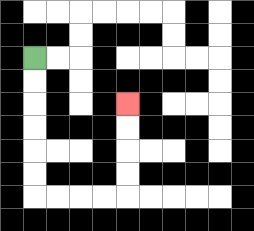{'start': '[1, 2]', 'end': '[5, 4]', 'path_directions': 'D,D,D,D,D,D,R,R,R,R,U,U,U,U', 'path_coordinates': '[[1, 2], [1, 3], [1, 4], [1, 5], [1, 6], [1, 7], [1, 8], [2, 8], [3, 8], [4, 8], [5, 8], [5, 7], [5, 6], [5, 5], [5, 4]]'}